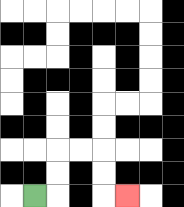{'start': '[1, 8]', 'end': '[5, 8]', 'path_directions': 'R,U,U,R,R,D,D,R', 'path_coordinates': '[[1, 8], [2, 8], [2, 7], [2, 6], [3, 6], [4, 6], [4, 7], [4, 8], [5, 8]]'}